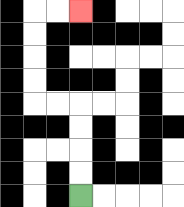{'start': '[3, 8]', 'end': '[3, 0]', 'path_directions': 'U,U,U,U,L,L,U,U,U,U,R,R', 'path_coordinates': '[[3, 8], [3, 7], [3, 6], [3, 5], [3, 4], [2, 4], [1, 4], [1, 3], [1, 2], [1, 1], [1, 0], [2, 0], [3, 0]]'}